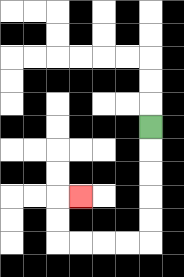{'start': '[6, 5]', 'end': '[3, 8]', 'path_directions': 'D,D,D,D,D,L,L,L,L,U,U,R', 'path_coordinates': '[[6, 5], [6, 6], [6, 7], [6, 8], [6, 9], [6, 10], [5, 10], [4, 10], [3, 10], [2, 10], [2, 9], [2, 8], [3, 8]]'}